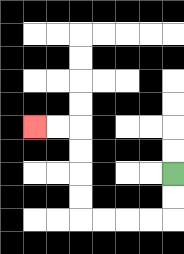{'start': '[7, 7]', 'end': '[1, 5]', 'path_directions': 'D,D,L,L,L,L,U,U,U,U,L,L', 'path_coordinates': '[[7, 7], [7, 8], [7, 9], [6, 9], [5, 9], [4, 9], [3, 9], [3, 8], [3, 7], [3, 6], [3, 5], [2, 5], [1, 5]]'}